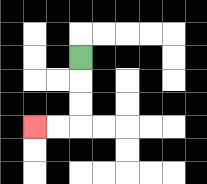{'start': '[3, 2]', 'end': '[1, 5]', 'path_directions': 'D,D,D,L,L', 'path_coordinates': '[[3, 2], [3, 3], [3, 4], [3, 5], [2, 5], [1, 5]]'}